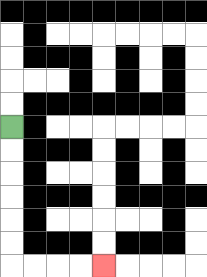{'start': '[0, 5]', 'end': '[4, 11]', 'path_directions': 'D,D,D,D,D,D,R,R,R,R', 'path_coordinates': '[[0, 5], [0, 6], [0, 7], [0, 8], [0, 9], [0, 10], [0, 11], [1, 11], [2, 11], [3, 11], [4, 11]]'}